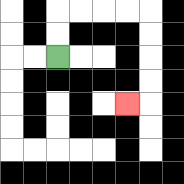{'start': '[2, 2]', 'end': '[5, 4]', 'path_directions': 'U,U,R,R,R,R,D,D,D,D,L', 'path_coordinates': '[[2, 2], [2, 1], [2, 0], [3, 0], [4, 0], [5, 0], [6, 0], [6, 1], [6, 2], [6, 3], [6, 4], [5, 4]]'}